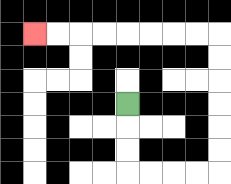{'start': '[5, 4]', 'end': '[1, 1]', 'path_directions': 'D,D,D,R,R,R,R,U,U,U,U,U,U,L,L,L,L,L,L,L,L', 'path_coordinates': '[[5, 4], [5, 5], [5, 6], [5, 7], [6, 7], [7, 7], [8, 7], [9, 7], [9, 6], [9, 5], [9, 4], [9, 3], [9, 2], [9, 1], [8, 1], [7, 1], [6, 1], [5, 1], [4, 1], [3, 1], [2, 1], [1, 1]]'}